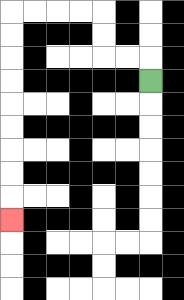{'start': '[6, 3]', 'end': '[0, 9]', 'path_directions': 'U,L,L,U,U,L,L,L,L,D,D,D,D,D,D,D,D,D', 'path_coordinates': '[[6, 3], [6, 2], [5, 2], [4, 2], [4, 1], [4, 0], [3, 0], [2, 0], [1, 0], [0, 0], [0, 1], [0, 2], [0, 3], [0, 4], [0, 5], [0, 6], [0, 7], [0, 8], [0, 9]]'}